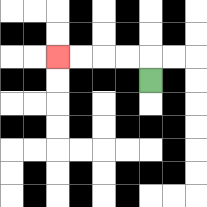{'start': '[6, 3]', 'end': '[2, 2]', 'path_directions': 'U,L,L,L,L', 'path_coordinates': '[[6, 3], [6, 2], [5, 2], [4, 2], [3, 2], [2, 2]]'}